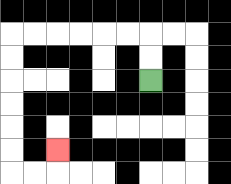{'start': '[6, 3]', 'end': '[2, 6]', 'path_directions': 'U,U,L,L,L,L,L,L,D,D,D,D,D,D,R,R,U', 'path_coordinates': '[[6, 3], [6, 2], [6, 1], [5, 1], [4, 1], [3, 1], [2, 1], [1, 1], [0, 1], [0, 2], [0, 3], [0, 4], [0, 5], [0, 6], [0, 7], [1, 7], [2, 7], [2, 6]]'}